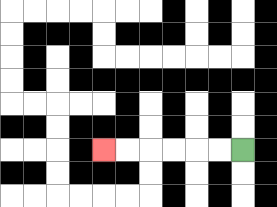{'start': '[10, 6]', 'end': '[4, 6]', 'path_directions': 'L,L,L,L,L,L', 'path_coordinates': '[[10, 6], [9, 6], [8, 6], [7, 6], [6, 6], [5, 6], [4, 6]]'}